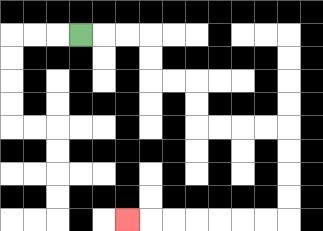{'start': '[3, 1]', 'end': '[5, 9]', 'path_directions': 'R,R,R,D,D,R,R,D,D,R,R,R,R,D,D,D,D,L,L,L,L,L,L,L', 'path_coordinates': '[[3, 1], [4, 1], [5, 1], [6, 1], [6, 2], [6, 3], [7, 3], [8, 3], [8, 4], [8, 5], [9, 5], [10, 5], [11, 5], [12, 5], [12, 6], [12, 7], [12, 8], [12, 9], [11, 9], [10, 9], [9, 9], [8, 9], [7, 9], [6, 9], [5, 9]]'}